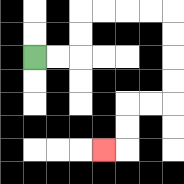{'start': '[1, 2]', 'end': '[4, 6]', 'path_directions': 'R,R,U,U,R,R,R,R,D,D,D,D,L,L,D,D,L', 'path_coordinates': '[[1, 2], [2, 2], [3, 2], [3, 1], [3, 0], [4, 0], [5, 0], [6, 0], [7, 0], [7, 1], [7, 2], [7, 3], [7, 4], [6, 4], [5, 4], [5, 5], [5, 6], [4, 6]]'}